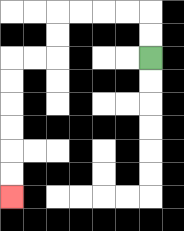{'start': '[6, 2]', 'end': '[0, 8]', 'path_directions': 'U,U,L,L,L,L,D,D,L,L,D,D,D,D,D,D', 'path_coordinates': '[[6, 2], [6, 1], [6, 0], [5, 0], [4, 0], [3, 0], [2, 0], [2, 1], [2, 2], [1, 2], [0, 2], [0, 3], [0, 4], [0, 5], [0, 6], [0, 7], [0, 8]]'}